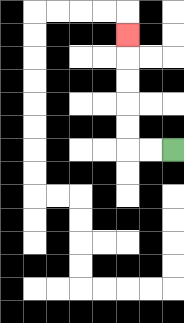{'start': '[7, 6]', 'end': '[5, 1]', 'path_directions': 'L,L,U,U,U,U,U', 'path_coordinates': '[[7, 6], [6, 6], [5, 6], [5, 5], [5, 4], [5, 3], [5, 2], [5, 1]]'}